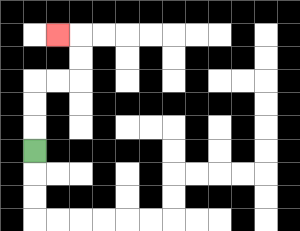{'start': '[1, 6]', 'end': '[2, 1]', 'path_directions': 'U,U,U,R,R,U,U,L', 'path_coordinates': '[[1, 6], [1, 5], [1, 4], [1, 3], [2, 3], [3, 3], [3, 2], [3, 1], [2, 1]]'}